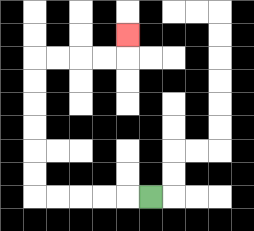{'start': '[6, 8]', 'end': '[5, 1]', 'path_directions': 'L,L,L,L,L,U,U,U,U,U,U,R,R,R,R,U', 'path_coordinates': '[[6, 8], [5, 8], [4, 8], [3, 8], [2, 8], [1, 8], [1, 7], [1, 6], [1, 5], [1, 4], [1, 3], [1, 2], [2, 2], [3, 2], [4, 2], [5, 2], [5, 1]]'}